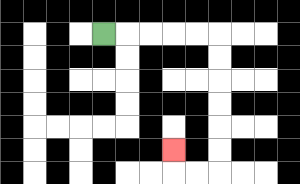{'start': '[4, 1]', 'end': '[7, 6]', 'path_directions': 'R,R,R,R,R,D,D,D,D,D,D,L,L,U', 'path_coordinates': '[[4, 1], [5, 1], [6, 1], [7, 1], [8, 1], [9, 1], [9, 2], [9, 3], [9, 4], [9, 5], [9, 6], [9, 7], [8, 7], [7, 7], [7, 6]]'}